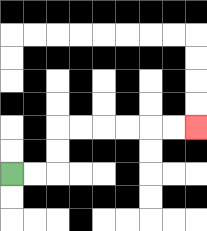{'start': '[0, 7]', 'end': '[8, 5]', 'path_directions': 'R,R,U,U,R,R,R,R,R,R', 'path_coordinates': '[[0, 7], [1, 7], [2, 7], [2, 6], [2, 5], [3, 5], [4, 5], [5, 5], [6, 5], [7, 5], [8, 5]]'}